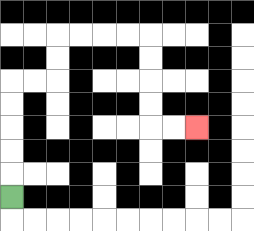{'start': '[0, 8]', 'end': '[8, 5]', 'path_directions': 'U,U,U,U,U,R,R,U,U,R,R,R,R,D,D,D,D,R,R', 'path_coordinates': '[[0, 8], [0, 7], [0, 6], [0, 5], [0, 4], [0, 3], [1, 3], [2, 3], [2, 2], [2, 1], [3, 1], [4, 1], [5, 1], [6, 1], [6, 2], [6, 3], [6, 4], [6, 5], [7, 5], [8, 5]]'}